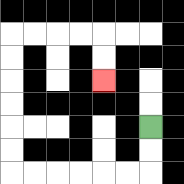{'start': '[6, 5]', 'end': '[4, 3]', 'path_directions': 'D,D,L,L,L,L,L,L,U,U,U,U,U,U,R,R,R,R,D,D', 'path_coordinates': '[[6, 5], [6, 6], [6, 7], [5, 7], [4, 7], [3, 7], [2, 7], [1, 7], [0, 7], [0, 6], [0, 5], [0, 4], [0, 3], [0, 2], [0, 1], [1, 1], [2, 1], [3, 1], [4, 1], [4, 2], [4, 3]]'}